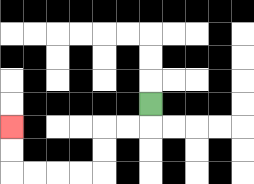{'start': '[6, 4]', 'end': '[0, 5]', 'path_directions': 'D,L,L,D,D,L,L,L,L,U,U', 'path_coordinates': '[[6, 4], [6, 5], [5, 5], [4, 5], [4, 6], [4, 7], [3, 7], [2, 7], [1, 7], [0, 7], [0, 6], [0, 5]]'}